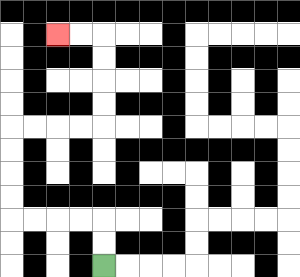{'start': '[4, 11]', 'end': '[2, 1]', 'path_directions': 'U,U,L,L,L,L,U,U,U,U,R,R,R,R,U,U,U,U,L,L', 'path_coordinates': '[[4, 11], [4, 10], [4, 9], [3, 9], [2, 9], [1, 9], [0, 9], [0, 8], [0, 7], [0, 6], [0, 5], [1, 5], [2, 5], [3, 5], [4, 5], [4, 4], [4, 3], [4, 2], [4, 1], [3, 1], [2, 1]]'}